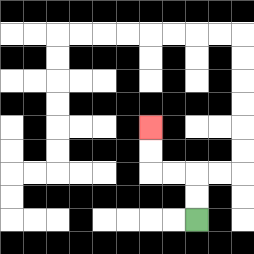{'start': '[8, 9]', 'end': '[6, 5]', 'path_directions': 'U,U,L,L,U,U', 'path_coordinates': '[[8, 9], [8, 8], [8, 7], [7, 7], [6, 7], [6, 6], [6, 5]]'}